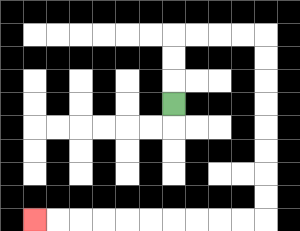{'start': '[7, 4]', 'end': '[1, 9]', 'path_directions': 'U,U,U,R,R,R,R,D,D,D,D,D,D,D,D,L,L,L,L,L,L,L,L,L,L', 'path_coordinates': '[[7, 4], [7, 3], [7, 2], [7, 1], [8, 1], [9, 1], [10, 1], [11, 1], [11, 2], [11, 3], [11, 4], [11, 5], [11, 6], [11, 7], [11, 8], [11, 9], [10, 9], [9, 9], [8, 9], [7, 9], [6, 9], [5, 9], [4, 9], [3, 9], [2, 9], [1, 9]]'}